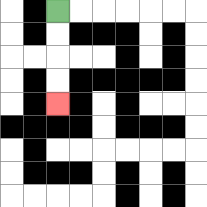{'start': '[2, 0]', 'end': '[2, 4]', 'path_directions': 'D,D,D,D', 'path_coordinates': '[[2, 0], [2, 1], [2, 2], [2, 3], [2, 4]]'}